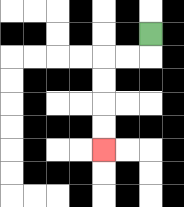{'start': '[6, 1]', 'end': '[4, 6]', 'path_directions': 'D,L,L,D,D,D,D', 'path_coordinates': '[[6, 1], [6, 2], [5, 2], [4, 2], [4, 3], [4, 4], [4, 5], [4, 6]]'}